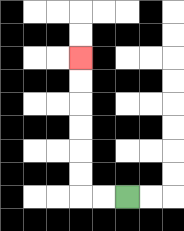{'start': '[5, 8]', 'end': '[3, 2]', 'path_directions': 'L,L,U,U,U,U,U,U', 'path_coordinates': '[[5, 8], [4, 8], [3, 8], [3, 7], [3, 6], [3, 5], [3, 4], [3, 3], [3, 2]]'}